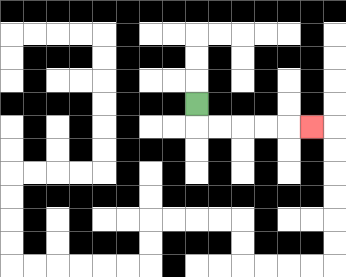{'start': '[8, 4]', 'end': '[13, 5]', 'path_directions': 'D,R,R,R,R,R', 'path_coordinates': '[[8, 4], [8, 5], [9, 5], [10, 5], [11, 5], [12, 5], [13, 5]]'}